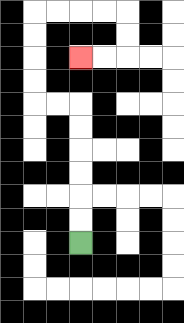{'start': '[3, 10]', 'end': '[3, 2]', 'path_directions': 'U,U,U,U,U,U,L,L,U,U,U,U,R,R,R,R,D,D,L,L', 'path_coordinates': '[[3, 10], [3, 9], [3, 8], [3, 7], [3, 6], [3, 5], [3, 4], [2, 4], [1, 4], [1, 3], [1, 2], [1, 1], [1, 0], [2, 0], [3, 0], [4, 0], [5, 0], [5, 1], [5, 2], [4, 2], [3, 2]]'}